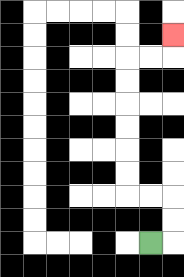{'start': '[6, 10]', 'end': '[7, 1]', 'path_directions': 'R,U,U,L,L,U,U,U,U,U,U,R,R,U', 'path_coordinates': '[[6, 10], [7, 10], [7, 9], [7, 8], [6, 8], [5, 8], [5, 7], [5, 6], [5, 5], [5, 4], [5, 3], [5, 2], [6, 2], [7, 2], [7, 1]]'}